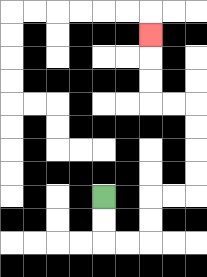{'start': '[4, 8]', 'end': '[6, 1]', 'path_directions': 'D,D,R,R,U,U,R,R,U,U,U,U,L,L,U,U,U', 'path_coordinates': '[[4, 8], [4, 9], [4, 10], [5, 10], [6, 10], [6, 9], [6, 8], [7, 8], [8, 8], [8, 7], [8, 6], [8, 5], [8, 4], [7, 4], [6, 4], [6, 3], [6, 2], [6, 1]]'}